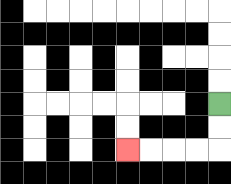{'start': '[9, 4]', 'end': '[5, 6]', 'path_directions': 'D,D,L,L,L,L', 'path_coordinates': '[[9, 4], [9, 5], [9, 6], [8, 6], [7, 6], [6, 6], [5, 6]]'}